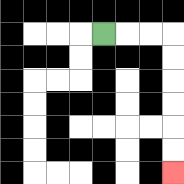{'start': '[4, 1]', 'end': '[7, 7]', 'path_directions': 'R,R,R,D,D,D,D,D,D', 'path_coordinates': '[[4, 1], [5, 1], [6, 1], [7, 1], [7, 2], [7, 3], [7, 4], [7, 5], [7, 6], [7, 7]]'}